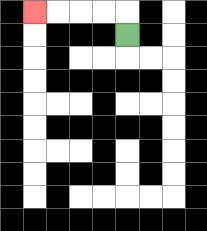{'start': '[5, 1]', 'end': '[1, 0]', 'path_directions': 'U,L,L,L,L', 'path_coordinates': '[[5, 1], [5, 0], [4, 0], [3, 0], [2, 0], [1, 0]]'}